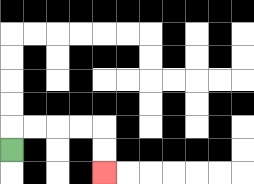{'start': '[0, 6]', 'end': '[4, 7]', 'path_directions': 'U,R,R,R,R,D,D', 'path_coordinates': '[[0, 6], [0, 5], [1, 5], [2, 5], [3, 5], [4, 5], [4, 6], [4, 7]]'}